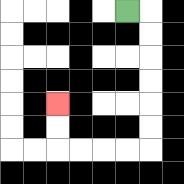{'start': '[5, 0]', 'end': '[2, 4]', 'path_directions': 'R,D,D,D,D,D,D,L,L,L,L,U,U', 'path_coordinates': '[[5, 0], [6, 0], [6, 1], [6, 2], [6, 3], [6, 4], [6, 5], [6, 6], [5, 6], [4, 6], [3, 6], [2, 6], [2, 5], [2, 4]]'}